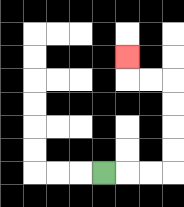{'start': '[4, 7]', 'end': '[5, 2]', 'path_directions': 'R,R,R,U,U,U,U,L,L,U', 'path_coordinates': '[[4, 7], [5, 7], [6, 7], [7, 7], [7, 6], [7, 5], [7, 4], [7, 3], [6, 3], [5, 3], [5, 2]]'}